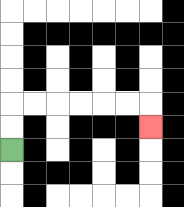{'start': '[0, 6]', 'end': '[6, 5]', 'path_directions': 'U,U,R,R,R,R,R,R,D', 'path_coordinates': '[[0, 6], [0, 5], [0, 4], [1, 4], [2, 4], [3, 4], [4, 4], [5, 4], [6, 4], [6, 5]]'}